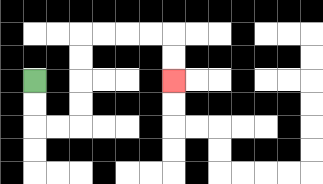{'start': '[1, 3]', 'end': '[7, 3]', 'path_directions': 'D,D,R,R,U,U,U,U,R,R,R,R,D,D', 'path_coordinates': '[[1, 3], [1, 4], [1, 5], [2, 5], [3, 5], [3, 4], [3, 3], [3, 2], [3, 1], [4, 1], [5, 1], [6, 1], [7, 1], [7, 2], [7, 3]]'}